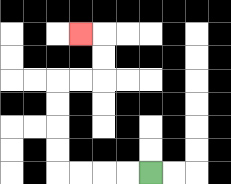{'start': '[6, 7]', 'end': '[3, 1]', 'path_directions': 'L,L,L,L,U,U,U,U,R,R,U,U,L', 'path_coordinates': '[[6, 7], [5, 7], [4, 7], [3, 7], [2, 7], [2, 6], [2, 5], [2, 4], [2, 3], [3, 3], [4, 3], [4, 2], [4, 1], [3, 1]]'}